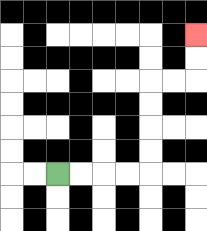{'start': '[2, 7]', 'end': '[8, 1]', 'path_directions': 'R,R,R,R,U,U,U,U,R,R,U,U', 'path_coordinates': '[[2, 7], [3, 7], [4, 7], [5, 7], [6, 7], [6, 6], [6, 5], [6, 4], [6, 3], [7, 3], [8, 3], [8, 2], [8, 1]]'}